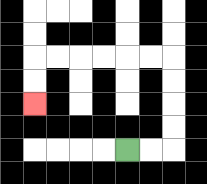{'start': '[5, 6]', 'end': '[1, 4]', 'path_directions': 'R,R,U,U,U,U,L,L,L,L,L,L,D,D', 'path_coordinates': '[[5, 6], [6, 6], [7, 6], [7, 5], [7, 4], [7, 3], [7, 2], [6, 2], [5, 2], [4, 2], [3, 2], [2, 2], [1, 2], [1, 3], [1, 4]]'}